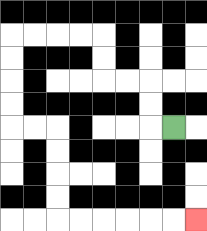{'start': '[7, 5]', 'end': '[8, 9]', 'path_directions': 'L,U,U,L,L,U,U,L,L,L,L,D,D,D,D,R,R,D,D,D,D,R,R,R,R,R,R', 'path_coordinates': '[[7, 5], [6, 5], [6, 4], [6, 3], [5, 3], [4, 3], [4, 2], [4, 1], [3, 1], [2, 1], [1, 1], [0, 1], [0, 2], [0, 3], [0, 4], [0, 5], [1, 5], [2, 5], [2, 6], [2, 7], [2, 8], [2, 9], [3, 9], [4, 9], [5, 9], [6, 9], [7, 9], [8, 9]]'}